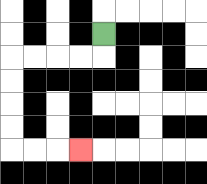{'start': '[4, 1]', 'end': '[3, 6]', 'path_directions': 'D,L,L,L,L,D,D,D,D,R,R,R', 'path_coordinates': '[[4, 1], [4, 2], [3, 2], [2, 2], [1, 2], [0, 2], [0, 3], [0, 4], [0, 5], [0, 6], [1, 6], [2, 6], [3, 6]]'}